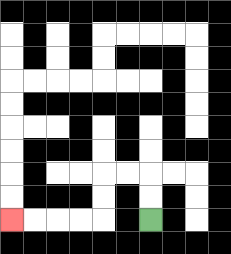{'start': '[6, 9]', 'end': '[0, 9]', 'path_directions': 'U,U,L,L,D,D,L,L,L,L', 'path_coordinates': '[[6, 9], [6, 8], [6, 7], [5, 7], [4, 7], [4, 8], [4, 9], [3, 9], [2, 9], [1, 9], [0, 9]]'}